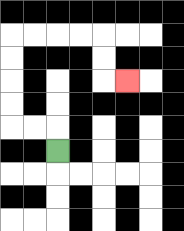{'start': '[2, 6]', 'end': '[5, 3]', 'path_directions': 'U,L,L,U,U,U,U,R,R,R,R,D,D,R', 'path_coordinates': '[[2, 6], [2, 5], [1, 5], [0, 5], [0, 4], [0, 3], [0, 2], [0, 1], [1, 1], [2, 1], [3, 1], [4, 1], [4, 2], [4, 3], [5, 3]]'}